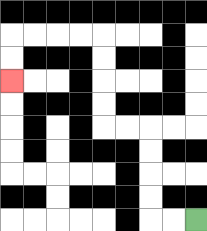{'start': '[8, 9]', 'end': '[0, 3]', 'path_directions': 'L,L,U,U,U,U,L,L,U,U,U,U,L,L,L,L,D,D', 'path_coordinates': '[[8, 9], [7, 9], [6, 9], [6, 8], [6, 7], [6, 6], [6, 5], [5, 5], [4, 5], [4, 4], [4, 3], [4, 2], [4, 1], [3, 1], [2, 1], [1, 1], [0, 1], [0, 2], [0, 3]]'}